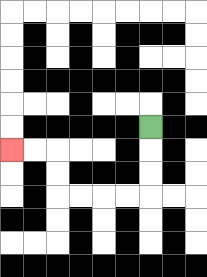{'start': '[6, 5]', 'end': '[0, 6]', 'path_directions': 'D,D,D,L,L,L,L,U,U,L,L', 'path_coordinates': '[[6, 5], [6, 6], [6, 7], [6, 8], [5, 8], [4, 8], [3, 8], [2, 8], [2, 7], [2, 6], [1, 6], [0, 6]]'}